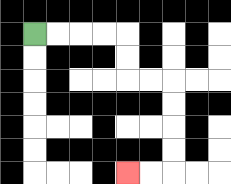{'start': '[1, 1]', 'end': '[5, 7]', 'path_directions': 'R,R,R,R,D,D,R,R,D,D,D,D,L,L', 'path_coordinates': '[[1, 1], [2, 1], [3, 1], [4, 1], [5, 1], [5, 2], [5, 3], [6, 3], [7, 3], [7, 4], [7, 5], [7, 6], [7, 7], [6, 7], [5, 7]]'}